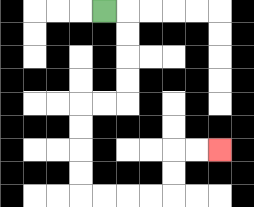{'start': '[4, 0]', 'end': '[9, 6]', 'path_directions': 'R,D,D,D,D,L,L,D,D,D,D,R,R,R,R,U,U,R,R', 'path_coordinates': '[[4, 0], [5, 0], [5, 1], [5, 2], [5, 3], [5, 4], [4, 4], [3, 4], [3, 5], [3, 6], [3, 7], [3, 8], [4, 8], [5, 8], [6, 8], [7, 8], [7, 7], [7, 6], [8, 6], [9, 6]]'}